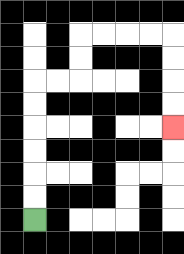{'start': '[1, 9]', 'end': '[7, 5]', 'path_directions': 'U,U,U,U,U,U,R,R,U,U,R,R,R,R,D,D,D,D', 'path_coordinates': '[[1, 9], [1, 8], [1, 7], [1, 6], [1, 5], [1, 4], [1, 3], [2, 3], [3, 3], [3, 2], [3, 1], [4, 1], [5, 1], [6, 1], [7, 1], [7, 2], [7, 3], [7, 4], [7, 5]]'}